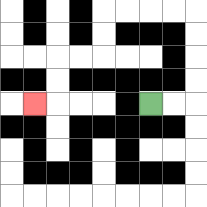{'start': '[6, 4]', 'end': '[1, 4]', 'path_directions': 'R,R,U,U,U,U,L,L,L,L,D,D,L,L,D,D,L', 'path_coordinates': '[[6, 4], [7, 4], [8, 4], [8, 3], [8, 2], [8, 1], [8, 0], [7, 0], [6, 0], [5, 0], [4, 0], [4, 1], [4, 2], [3, 2], [2, 2], [2, 3], [2, 4], [1, 4]]'}